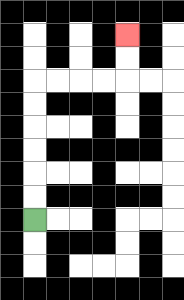{'start': '[1, 9]', 'end': '[5, 1]', 'path_directions': 'U,U,U,U,U,U,R,R,R,R,U,U', 'path_coordinates': '[[1, 9], [1, 8], [1, 7], [1, 6], [1, 5], [1, 4], [1, 3], [2, 3], [3, 3], [4, 3], [5, 3], [5, 2], [5, 1]]'}